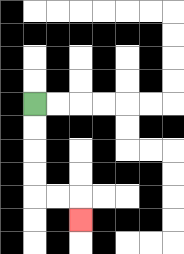{'start': '[1, 4]', 'end': '[3, 9]', 'path_directions': 'D,D,D,D,R,R,D', 'path_coordinates': '[[1, 4], [1, 5], [1, 6], [1, 7], [1, 8], [2, 8], [3, 8], [3, 9]]'}